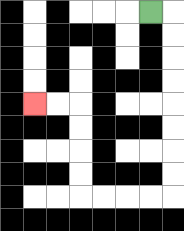{'start': '[6, 0]', 'end': '[1, 4]', 'path_directions': 'R,D,D,D,D,D,D,D,D,L,L,L,L,U,U,U,U,L,L', 'path_coordinates': '[[6, 0], [7, 0], [7, 1], [7, 2], [7, 3], [7, 4], [7, 5], [7, 6], [7, 7], [7, 8], [6, 8], [5, 8], [4, 8], [3, 8], [3, 7], [3, 6], [3, 5], [3, 4], [2, 4], [1, 4]]'}